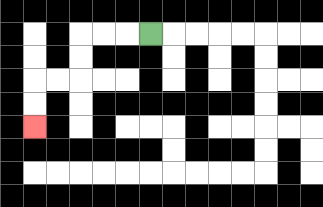{'start': '[6, 1]', 'end': '[1, 5]', 'path_directions': 'L,L,L,D,D,L,L,D,D', 'path_coordinates': '[[6, 1], [5, 1], [4, 1], [3, 1], [3, 2], [3, 3], [2, 3], [1, 3], [1, 4], [1, 5]]'}